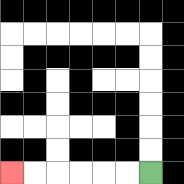{'start': '[6, 7]', 'end': '[0, 7]', 'path_directions': 'L,L,L,L,L,L', 'path_coordinates': '[[6, 7], [5, 7], [4, 7], [3, 7], [2, 7], [1, 7], [0, 7]]'}